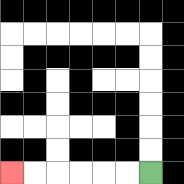{'start': '[6, 7]', 'end': '[0, 7]', 'path_directions': 'L,L,L,L,L,L', 'path_coordinates': '[[6, 7], [5, 7], [4, 7], [3, 7], [2, 7], [1, 7], [0, 7]]'}